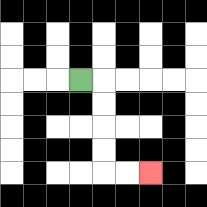{'start': '[3, 3]', 'end': '[6, 7]', 'path_directions': 'R,D,D,D,D,R,R', 'path_coordinates': '[[3, 3], [4, 3], [4, 4], [4, 5], [4, 6], [4, 7], [5, 7], [6, 7]]'}